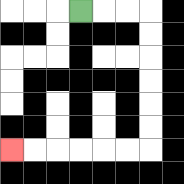{'start': '[3, 0]', 'end': '[0, 6]', 'path_directions': 'R,R,R,D,D,D,D,D,D,L,L,L,L,L,L', 'path_coordinates': '[[3, 0], [4, 0], [5, 0], [6, 0], [6, 1], [6, 2], [6, 3], [6, 4], [6, 5], [6, 6], [5, 6], [4, 6], [3, 6], [2, 6], [1, 6], [0, 6]]'}